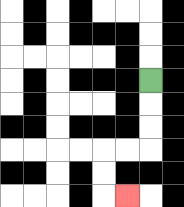{'start': '[6, 3]', 'end': '[5, 8]', 'path_directions': 'D,D,D,L,L,D,D,R', 'path_coordinates': '[[6, 3], [6, 4], [6, 5], [6, 6], [5, 6], [4, 6], [4, 7], [4, 8], [5, 8]]'}